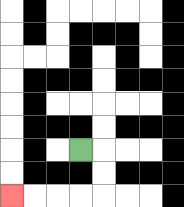{'start': '[3, 6]', 'end': '[0, 8]', 'path_directions': 'R,D,D,L,L,L,L', 'path_coordinates': '[[3, 6], [4, 6], [4, 7], [4, 8], [3, 8], [2, 8], [1, 8], [0, 8]]'}